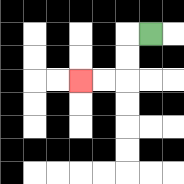{'start': '[6, 1]', 'end': '[3, 3]', 'path_directions': 'L,D,D,L,L', 'path_coordinates': '[[6, 1], [5, 1], [5, 2], [5, 3], [4, 3], [3, 3]]'}